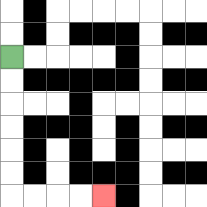{'start': '[0, 2]', 'end': '[4, 8]', 'path_directions': 'D,D,D,D,D,D,R,R,R,R', 'path_coordinates': '[[0, 2], [0, 3], [0, 4], [0, 5], [0, 6], [0, 7], [0, 8], [1, 8], [2, 8], [3, 8], [4, 8]]'}